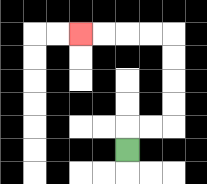{'start': '[5, 6]', 'end': '[3, 1]', 'path_directions': 'U,R,R,U,U,U,U,L,L,L,L', 'path_coordinates': '[[5, 6], [5, 5], [6, 5], [7, 5], [7, 4], [7, 3], [7, 2], [7, 1], [6, 1], [5, 1], [4, 1], [3, 1]]'}